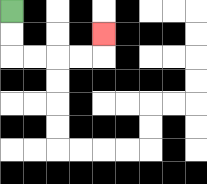{'start': '[0, 0]', 'end': '[4, 1]', 'path_directions': 'D,D,R,R,R,R,U', 'path_coordinates': '[[0, 0], [0, 1], [0, 2], [1, 2], [2, 2], [3, 2], [4, 2], [4, 1]]'}